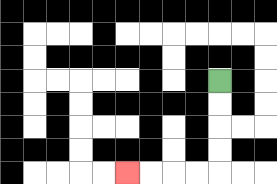{'start': '[9, 3]', 'end': '[5, 7]', 'path_directions': 'D,D,D,D,L,L,L,L', 'path_coordinates': '[[9, 3], [9, 4], [9, 5], [9, 6], [9, 7], [8, 7], [7, 7], [6, 7], [5, 7]]'}